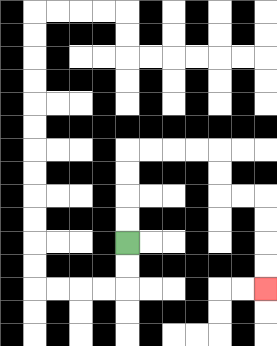{'start': '[5, 10]', 'end': '[11, 12]', 'path_directions': 'U,U,U,U,R,R,R,R,D,D,R,R,D,D,D,D', 'path_coordinates': '[[5, 10], [5, 9], [5, 8], [5, 7], [5, 6], [6, 6], [7, 6], [8, 6], [9, 6], [9, 7], [9, 8], [10, 8], [11, 8], [11, 9], [11, 10], [11, 11], [11, 12]]'}